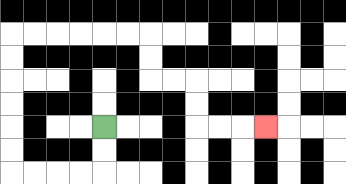{'start': '[4, 5]', 'end': '[11, 5]', 'path_directions': 'D,D,L,L,L,L,U,U,U,U,U,U,R,R,R,R,R,R,D,D,R,R,D,D,R,R,R', 'path_coordinates': '[[4, 5], [4, 6], [4, 7], [3, 7], [2, 7], [1, 7], [0, 7], [0, 6], [0, 5], [0, 4], [0, 3], [0, 2], [0, 1], [1, 1], [2, 1], [3, 1], [4, 1], [5, 1], [6, 1], [6, 2], [6, 3], [7, 3], [8, 3], [8, 4], [8, 5], [9, 5], [10, 5], [11, 5]]'}